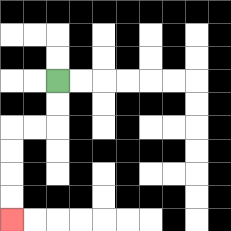{'start': '[2, 3]', 'end': '[0, 9]', 'path_directions': 'D,D,L,L,D,D,D,D', 'path_coordinates': '[[2, 3], [2, 4], [2, 5], [1, 5], [0, 5], [0, 6], [0, 7], [0, 8], [0, 9]]'}